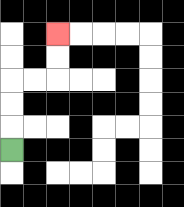{'start': '[0, 6]', 'end': '[2, 1]', 'path_directions': 'U,U,U,R,R,U,U', 'path_coordinates': '[[0, 6], [0, 5], [0, 4], [0, 3], [1, 3], [2, 3], [2, 2], [2, 1]]'}